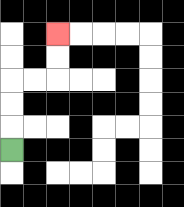{'start': '[0, 6]', 'end': '[2, 1]', 'path_directions': 'U,U,U,R,R,U,U', 'path_coordinates': '[[0, 6], [0, 5], [0, 4], [0, 3], [1, 3], [2, 3], [2, 2], [2, 1]]'}